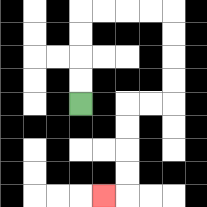{'start': '[3, 4]', 'end': '[4, 8]', 'path_directions': 'U,U,U,U,R,R,R,R,D,D,D,D,L,L,D,D,D,D,L', 'path_coordinates': '[[3, 4], [3, 3], [3, 2], [3, 1], [3, 0], [4, 0], [5, 0], [6, 0], [7, 0], [7, 1], [7, 2], [7, 3], [7, 4], [6, 4], [5, 4], [5, 5], [5, 6], [5, 7], [5, 8], [4, 8]]'}